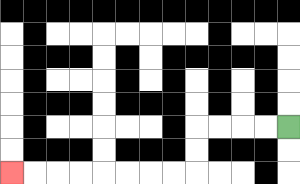{'start': '[12, 5]', 'end': '[0, 7]', 'path_directions': 'L,L,L,L,D,D,L,L,L,L,L,L,L,L', 'path_coordinates': '[[12, 5], [11, 5], [10, 5], [9, 5], [8, 5], [8, 6], [8, 7], [7, 7], [6, 7], [5, 7], [4, 7], [3, 7], [2, 7], [1, 7], [0, 7]]'}